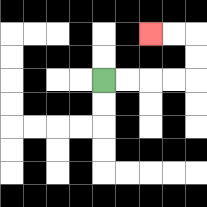{'start': '[4, 3]', 'end': '[6, 1]', 'path_directions': 'R,R,R,R,U,U,L,L', 'path_coordinates': '[[4, 3], [5, 3], [6, 3], [7, 3], [8, 3], [8, 2], [8, 1], [7, 1], [6, 1]]'}